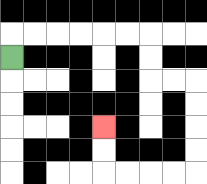{'start': '[0, 2]', 'end': '[4, 5]', 'path_directions': 'U,R,R,R,R,R,R,D,D,R,R,D,D,D,D,L,L,L,L,U,U', 'path_coordinates': '[[0, 2], [0, 1], [1, 1], [2, 1], [3, 1], [4, 1], [5, 1], [6, 1], [6, 2], [6, 3], [7, 3], [8, 3], [8, 4], [8, 5], [8, 6], [8, 7], [7, 7], [6, 7], [5, 7], [4, 7], [4, 6], [4, 5]]'}